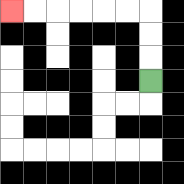{'start': '[6, 3]', 'end': '[0, 0]', 'path_directions': 'U,U,U,L,L,L,L,L,L', 'path_coordinates': '[[6, 3], [6, 2], [6, 1], [6, 0], [5, 0], [4, 0], [3, 0], [2, 0], [1, 0], [0, 0]]'}